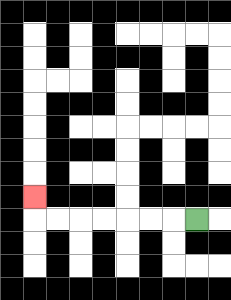{'start': '[8, 9]', 'end': '[1, 8]', 'path_directions': 'L,L,L,L,L,L,L,U', 'path_coordinates': '[[8, 9], [7, 9], [6, 9], [5, 9], [4, 9], [3, 9], [2, 9], [1, 9], [1, 8]]'}